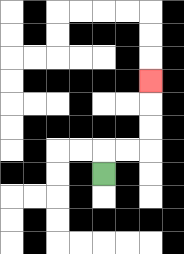{'start': '[4, 7]', 'end': '[6, 3]', 'path_directions': 'U,R,R,U,U,U', 'path_coordinates': '[[4, 7], [4, 6], [5, 6], [6, 6], [6, 5], [6, 4], [6, 3]]'}